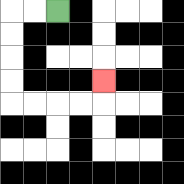{'start': '[2, 0]', 'end': '[4, 3]', 'path_directions': 'L,L,D,D,D,D,R,R,R,R,U', 'path_coordinates': '[[2, 0], [1, 0], [0, 0], [0, 1], [0, 2], [0, 3], [0, 4], [1, 4], [2, 4], [3, 4], [4, 4], [4, 3]]'}